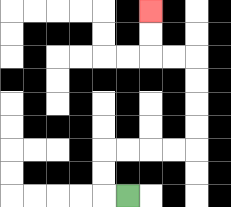{'start': '[5, 8]', 'end': '[6, 0]', 'path_directions': 'L,U,U,R,R,R,R,U,U,U,U,L,L,U,U', 'path_coordinates': '[[5, 8], [4, 8], [4, 7], [4, 6], [5, 6], [6, 6], [7, 6], [8, 6], [8, 5], [8, 4], [8, 3], [8, 2], [7, 2], [6, 2], [6, 1], [6, 0]]'}